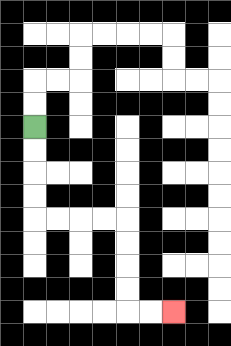{'start': '[1, 5]', 'end': '[7, 13]', 'path_directions': 'D,D,D,D,R,R,R,R,D,D,D,D,R,R', 'path_coordinates': '[[1, 5], [1, 6], [1, 7], [1, 8], [1, 9], [2, 9], [3, 9], [4, 9], [5, 9], [5, 10], [5, 11], [5, 12], [5, 13], [6, 13], [7, 13]]'}